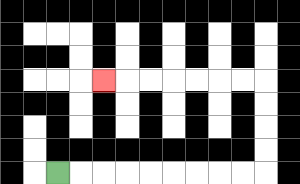{'start': '[2, 7]', 'end': '[4, 3]', 'path_directions': 'R,R,R,R,R,R,R,R,R,U,U,U,U,L,L,L,L,L,L,L', 'path_coordinates': '[[2, 7], [3, 7], [4, 7], [5, 7], [6, 7], [7, 7], [8, 7], [9, 7], [10, 7], [11, 7], [11, 6], [11, 5], [11, 4], [11, 3], [10, 3], [9, 3], [8, 3], [7, 3], [6, 3], [5, 3], [4, 3]]'}